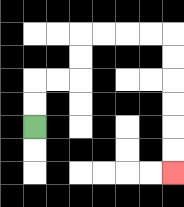{'start': '[1, 5]', 'end': '[7, 7]', 'path_directions': 'U,U,R,R,U,U,R,R,R,R,D,D,D,D,D,D', 'path_coordinates': '[[1, 5], [1, 4], [1, 3], [2, 3], [3, 3], [3, 2], [3, 1], [4, 1], [5, 1], [6, 1], [7, 1], [7, 2], [7, 3], [7, 4], [7, 5], [7, 6], [7, 7]]'}